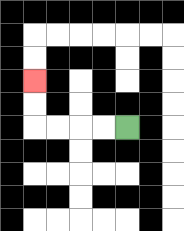{'start': '[5, 5]', 'end': '[1, 3]', 'path_directions': 'L,L,L,L,U,U', 'path_coordinates': '[[5, 5], [4, 5], [3, 5], [2, 5], [1, 5], [1, 4], [1, 3]]'}